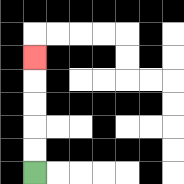{'start': '[1, 7]', 'end': '[1, 2]', 'path_directions': 'U,U,U,U,U', 'path_coordinates': '[[1, 7], [1, 6], [1, 5], [1, 4], [1, 3], [1, 2]]'}